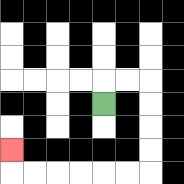{'start': '[4, 4]', 'end': '[0, 6]', 'path_directions': 'U,R,R,D,D,D,D,L,L,L,L,L,L,U', 'path_coordinates': '[[4, 4], [4, 3], [5, 3], [6, 3], [6, 4], [6, 5], [6, 6], [6, 7], [5, 7], [4, 7], [3, 7], [2, 7], [1, 7], [0, 7], [0, 6]]'}